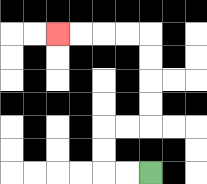{'start': '[6, 7]', 'end': '[2, 1]', 'path_directions': 'L,L,U,U,R,R,U,U,U,U,L,L,L,L', 'path_coordinates': '[[6, 7], [5, 7], [4, 7], [4, 6], [4, 5], [5, 5], [6, 5], [6, 4], [6, 3], [6, 2], [6, 1], [5, 1], [4, 1], [3, 1], [2, 1]]'}